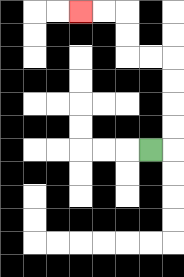{'start': '[6, 6]', 'end': '[3, 0]', 'path_directions': 'R,U,U,U,U,L,L,U,U,L,L', 'path_coordinates': '[[6, 6], [7, 6], [7, 5], [7, 4], [7, 3], [7, 2], [6, 2], [5, 2], [5, 1], [5, 0], [4, 0], [3, 0]]'}